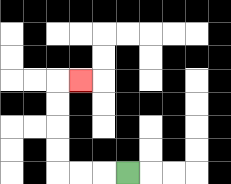{'start': '[5, 7]', 'end': '[3, 3]', 'path_directions': 'L,L,L,U,U,U,U,R', 'path_coordinates': '[[5, 7], [4, 7], [3, 7], [2, 7], [2, 6], [2, 5], [2, 4], [2, 3], [3, 3]]'}